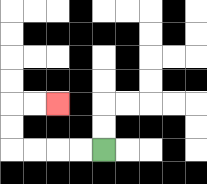{'start': '[4, 6]', 'end': '[2, 4]', 'path_directions': 'L,L,L,L,U,U,R,R', 'path_coordinates': '[[4, 6], [3, 6], [2, 6], [1, 6], [0, 6], [0, 5], [0, 4], [1, 4], [2, 4]]'}